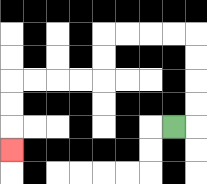{'start': '[7, 5]', 'end': '[0, 6]', 'path_directions': 'R,U,U,U,U,L,L,L,L,D,D,L,L,L,L,D,D,D', 'path_coordinates': '[[7, 5], [8, 5], [8, 4], [8, 3], [8, 2], [8, 1], [7, 1], [6, 1], [5, 1], [4, 1], [4, 2], [4, 3], [3, 3], [2, 3], [1, 3], [0, 3], [0, 4], [0, 5], [0, 6]]'}